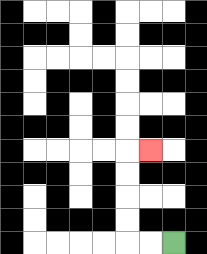{'start': '[7, 10]', 'end': '[6, 6]', 'path_directions': 'L,L,U,U,U,U,R', 'path_coordinates': '[[7, 10], [6, 10], [5, 10], [5, 9], [5, 8], [5, 7], [5, 6], [6, 6]]'}